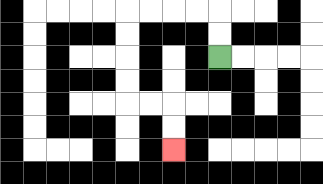{'start': '[9, 2]', 'end': '[7, 6]', 'path_directions': 'U,U,L,L,L,L,D,D,D,D,R,R,D,D', 'path_coordinates': '[[9, 2], [9, 1], [9, 0], [8, 0], [7, 0], [6, 0], [5, 0], [5, 1], [5, 2], [5, 3], [5, 4], [6, 4], [7, 4], [7, 5], [7, 6]]'}